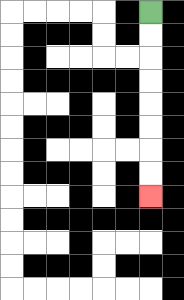{'start': '[6, 0]', 'end': '[6, 8]', 'path_directions': 'D,D,D,D,D,D,D,D', 'path_coordinates': '[[6, 0], [6, 1], [6, 2], [6, 3], [6, 4], [6, 5], [6, 6], [6, 7], [6, 8]]'}